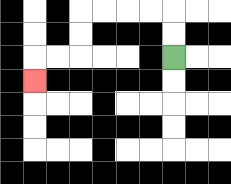{'start': '[7, 2]', 'end': '[1, 3]', 'path_directions': 'U,U,L,L,L,L,D,D,L,L,D', 'path_coordinates': '[[7, 2], [7, 1], [7, 0], [6, 0], [5, 0], [4, 0], [3, 0], [3, 1], [3, 2], [2, 2], [1, 2], [1, 3]]'}